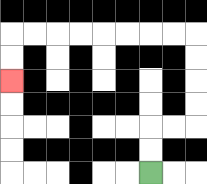{'start': '[6, 7]', 'end': '[0, 3]', 'path_directions': 'U,U,R,R,U,U,U,U,L,L,L,L,L,L,L,L,D,D', 'path_coordinates': '[[6, 7], [6, 6], [6, 5], [7, 5], [8, 5], [8, 4], [8, 3], [8, 2], [8, 1], [7, 1], [6, 1], [5, 1], [4, 1], [3, 1], [2, 1], [1, 1], [0, 1], [0, 2], [0, 3]]'}